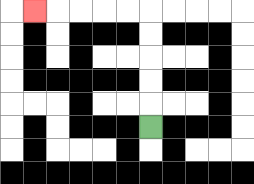{'start': '[6, 5]', 'end': '[1, 0]', 'path_directions': 'U,U,U,U,U,L,L,L,L,L', 'path_coordinates': '[[6, 5], [6, 4], [6, 3], [6, 2], [6, 1], [6, 0], [5, 0], [4, 0], [3, 0], [2, 0], [1, 0]]'}